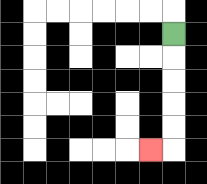{'start': '[7, 1]', 'end': '[6, 6]', 'path_directions': 'D,D,D,D,D,L', 'path_coordinates': '[[7, 1], [7, 2], [7, 3], [7, 4], [7, 5], [7, 6], [6, 6]]'}